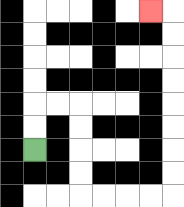{'start': '[1, 6]', 'end': '[6, 0]', 'path_directions': 'U,U,R,R,D,D,D,D,R,R,R,R,U,U,U,U,U,U,U,U,L', 'path_coordinates': '[[1, 6], [1, 5], [1, 4], [2, 4], [3, 4], [3, 5], [3, 6], [3, 7], [3, 8], [4, 8], [5, 8], [6, 8], [7, 8], [7, 7], [7, 6], [7, 5], [7, 4], [7, 3], [7, 2], [7, 1], [7, 0], [6, 0]]'}